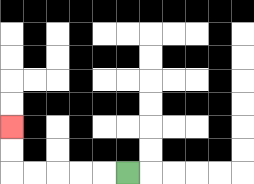{'start': '[5, 7]', 'end': '[0, 5]', 'path_directions': 'L,L,L,L,L,U,U', 'path_coordinates': '[[5, 7], [4, 7], [3, 7], [2, 7], [1, 7], [0, 7], [0, 6], [0, 5]]'}